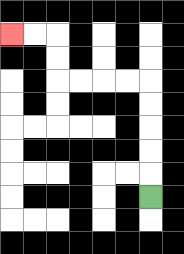{'start': '[6, 8]', 'end': '[0, 1]', 'path_directions': 'U,U,U,U,U,L,L,L,L,U,U,L,L', 'path_coordinates': '[[6, 8], [6, 7], [6, 6], [6, 5], [6, 4], [6, 3], [5, 3], [4, 3], [3, 3], [2, 3], [2, 2], [2, 1], [1, 1], [0, 1]]'}